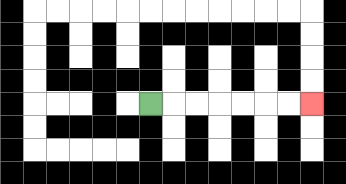{'start': '[6, 4]', 'end': '[13, 4]', 'path_directions': 'R,R,R,R,R,R,R', 'path_coordinates': '[[6, 4], [7, 4], [8, 4], [9, 4], [10, 4], [11, 4], [12, 4], [13, 4]]'}